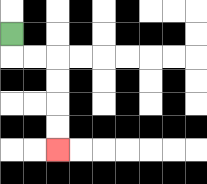{'start': '[0, 1]', 'end': '[2, 6]', 'path_directions': 'D,R,R,D,D,D,D', 'path_coordinates': '[[0, 1], [0, 2], [1, 2], [2, 2], [2, 3], [2, 4], [2, 5], [2, 6]]'}